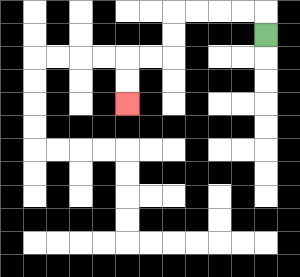{'start': '[11, 1]', 'end': '[5, 4]', 'path_directions': 'U,L,L,L,L,D,D,L,L,D,D', 'path_coordinates': '[[11, 1], [11, 0], [10, 0], [9, 0], [8, 0], [7, 0], [7, 1], [7, 2], [6, 2], [5, 2], [5, 3], [5, 4]]'}